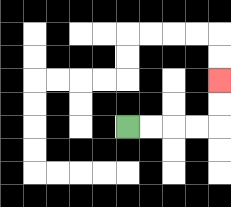{'start': '[5, 5]', 'end': '[9, 3]', 'path_directions': 'R,R,R,R,U,U', 'path_coordinates': '[[5, 5], [6, 5], [7, 5], [8, 5], [9, 5], [9, 4], [9, 3]]'}